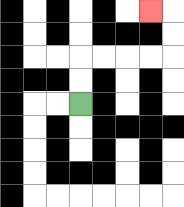{'start': '[3, 4]', 'end': '[6, 0]', 'path_directions': 'U,U,R,R,R,R,U,U,L', 'path_coordinates': '[[3, 4], [3, 3], [3, 2], [4, 2], [5, 2], [6, 2], [7, 2], [7, 1], [7, 0], [6, 0]]'}